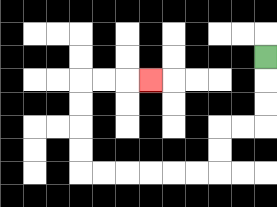{'start': '[11, 2]', 'end': '[6, 3]', 'path_directions': 'D,D,D,L,L,D,D,L,L,L,L,L,L,U,U,U,U,R,R,R', 'path_coordinates': '[[11, 2], [11, 3], [11, 4], [11, 5], [10, 5], [9, 5], [9, 6], [9, 7], [8, 7], [7, 7], [6, 7], [5, 7], [4, 7], [3, 7], [3, 6], [3, 5], [3, 4], [3, 3], [4, 3], [5, 3], [6, 3]]'}